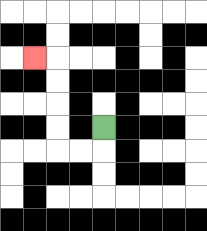{'start': '[4, 5]', 'end': '[1, 2]', 'path_directions': 'D,L,L,U,U,U,U,L', 'path_coordinates': '[[4, 5], [4, 6], [3, 6], [2, 6], [2, 5], [2, 4], [2, 3], [2, 2], [1, 2]]'}